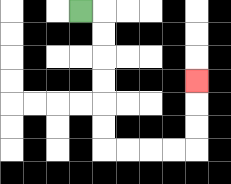{'start': '[3, 0]', 'end': '[8, 3]', 'path_directions': 'R,D,D,D,D,D,D,R,R,R,R,U,U,U', 'path_coordinates': '[[3, 0], [4, 0], [4, 1], [4, 2], [4, 3], [4, 4], [4, 5], [4, 6], [5, 6], [6, 6], [7, 6], [8, 6], [8, 5], [8, 4], [8, 3]]'}